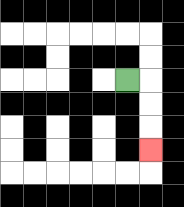{'start': '[5, 3]', 'end': '[6, 6]', 'path_directions': 'R,D,D,D', 'path_coordinates': '[[5, 3], [6, 3], [6, 4], [6, 5], [6, 6]]'}